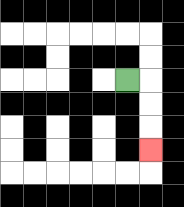{'start': '[5, 3]', 'end': '[6, 6]', 'path_directions': 'R,D,D,D', 'path_coordinates': '[[5, 3], [6, 3], [6, 4], [6, 5], [6, 6]]'}